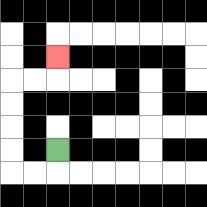{'start': '[2, 6]', 'end': '[2, 2]', 'path_directions': 'D,L,L,U,U,U,U,R,R,U', 'path_coordinates': '[[2, 6], [2, 7], [1, 7], [0, 7], [0, 6], [0, 5], [0, 4], [0, 3], [1, 3], [2, 3], [2, 2]]'}